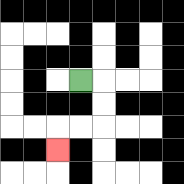{'start': '[3, 3]', 'end': '[2, 6]', 'path_directions': 'R,D,D,L,L,D', 'path_coordinates': '[[3, 3], [4, 3], [4, 4], [4, 5], [3, 5], [2, 5], [2, 6]]'}